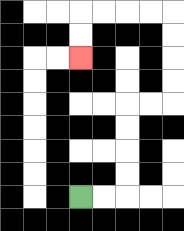{'start': '[3, 8]', 'end': '[3, 2]', 'path_directions': 'R,R,U,U,U,U,R,R,U,U,U,U,L,L,L,L,D,D', 'path_coordinates': '[[3, 8], [4, 8], [5, 8], [5, 7], [5, 6], [5, 5], [5, 4], [6, 4], [7, 4], [7, 3], [7, 2], [7, 1], [7, 0], [6, 0], [5, 0], [4, 0], [3, 0], [3, 1], [3, 2]]'}